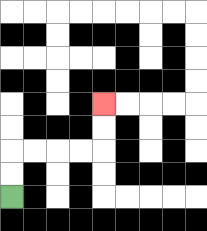{'start': '[0, 8]', 'end': '[4, 4]', 'path_directions': 'U,U,R,R,R,R,U,U', 'path_coordinates': '[[0, 8], [0, 7], [0, 6], [1, 6], [2, 6], [3, 6], [4, 6], [4, 5], [4, 4]]'}